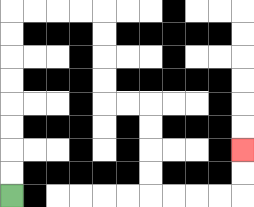{'start': '[0, 8]', 'end': '[10, 6]', 'path_directions': 'U,U,U,U,U,U,U,U,R,R,R,R,D,D,D,D,R,R,D,D,D,D,R,R,R,R,U,U', 'path_coordinates': '[[0, 8], [0, 7], [0, 6], [0, 5], [0, 4], [0, 3], [0, 2], [0, 1], [0, 0], [1, 0], [2, 0], [3, 0], [4, 0], [4, 1], [4, 2], [4, 3], [4, 4], [5, 4], [6, 4], [6, 5], [6, 6], [6, 7], [6, 8], [7, 8], [8, 8], [9, 8], [10, 8], [10, 7], [10, 6]]'}